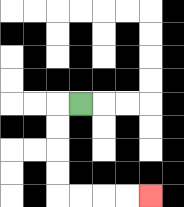{'start': '[3, 4]', 'end': '[6, 8]', 'path_directions': 'L,D,D,D,D,R,R,R,R', 'path_coordinates': '[[3, 4], [2, 4], [2, 5], [2, 6], [2, 7], [2, 8], [3, 8], [4, 8], [5, 8], [6, 8]]'}